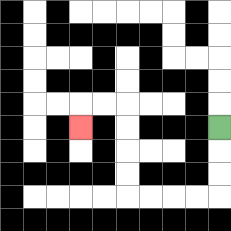{'start': '[9, 5]', 'end': '[3, 5]', 'path_directions': 'D,D,D,L,L,L,L,U,U,U,U,L,L,D', 'path_coordinates': '[[9, 5], [9, 6], [9, 7], [9, 8], [8, 8], [7, 8], [6, 8], [5, 8], [5, 7], [5, 6], [5, 5], [5, 4], [4, 4], [3, 4], [3, 5]]'}